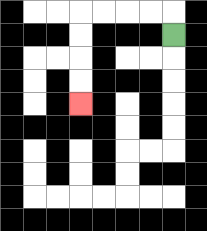{'start': '[7, 1]', 'end': '[3, 4]', 'path_directions': 'U,L,L,L,L,D,D,D,D', 'path_coordinates': '[[7, 1], [7, 0], [6, 0], [5, 0], [4, 0], [3, 0], [3, 1], [3, 2], [3, 3], [3, 4]]'}